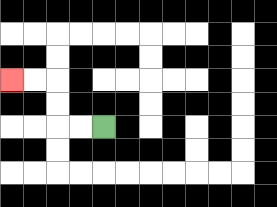{'start': '[4, 5]', 'end': '[0, 3]', 'path_directions': 'L,L,U,U,L,L', 'path_coordinates': '[[4, 5], [3, 5], [2, 5], [2, 4], [2, 3], [1, 3], [0, 3]]'}